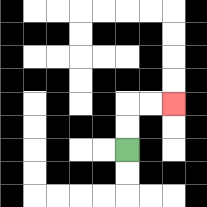{'start': '[5, 6]', 'end': '[7, 4]', 'path_directions': 'U,U,R,R', 'path_coordinates': '[[5, 6], [5, 5], [5, 4], [6, 4], [7, 4]]'}